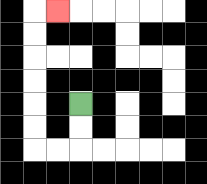{'start': '[3, 4]', 'end': '[2, 0]', 'path_directions': 'D,D,L,L,U,U,U,U,U,U,R', 'path_coordinates': '[[3, 4], [3, 5], [3, 6], [2, 6], [1, 6], [1, 5], [1, 4], [1, 3], [1, 2], [1, 1], [1, 0], [2, 0]]'}